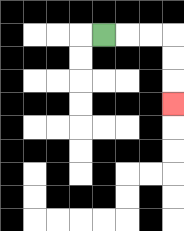{'start': '[4, 1]', 'end': '[7, 4]', 'path_directions': 'R,R,R,D,D,D', 'path_coordinates': '[[4, 1], [5, 1], [6, 1], [7, 1], [7, 2], [7, 3], [7, 4]]'}